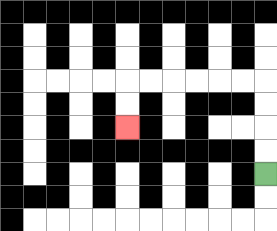{'start': '[11, 7]', 'end': '[5, 5]', 'path_directions': 'U,U,U,U,L,L,L,L,L,L,D,D', 'path_coordinates': '[[11, 7], [11, 6], [11, 5], [11, 4], [11, 3], [10, 3], [9, 3], [8, 3], [7, 3], [6, 3], [5, 3], [5, 4], [5, 5]]'}